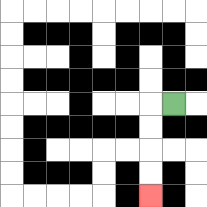{'start': '[7, 4]', 'end': '[6, 8]', 'path_directions': 'L,D,D,D,D', 'path_coordinates': '[[7, 4], [6, 4], [6, 5], [6, 6], [6, 7], [6, 8]]'}